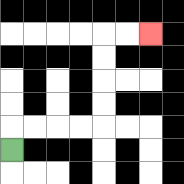{'start': '[0, 6]', 'end': '[6, 1]', 'path_directions': 'U,R,R,R,R,U,U,U,U,R,R', 'path_coordinates': '[[0, 6], [0, 5], [1, 5], [2, 5], [3, 5], [4, 5], [4, 4], [4, 3], [4, 2], [4, 1], [5, 1], [6, 1]]'}